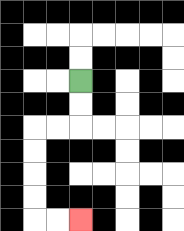{'start': '[3, 3]', 'end': '[3, 9]', 'path_directions': 'D,D,L,L,D,D,D,D,R,R', 'path_coordinates': '[[3, 3], [3, 4], [3, 5], [2, 5], [1, 5], [1, 6], [1, 7], [1, 8], [1, 9], [2, 9], [3, 9]]'}